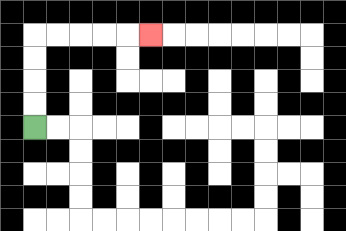{'start': '[1, 5]', 'end': '[6, 1]', 'path_directions': 'U,U,U,U,R,R,R,R,R', 'path_coordinates': '[[1, 5], [1, 4], [1, 3], [1, 2], [1, 1], [2, 1], [3, 1], [4, 1], [5, 1], [6, 1]]'}